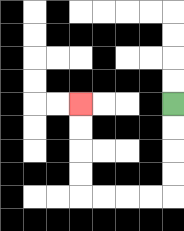{'start': '[7, 4]', 'end': '[3, 4]', 'path_directions': 'D,D,D,D,L,L,L,L,U,U,U,U', 'path_coordinates': '[[7, 4], [7, 5], [7, 6], [7, 7], [7, 8], [6, 8], [5, 8], [4, 8], [3, 8], [3, 7], [3, 6], [3, 5], [3, 4]]'}